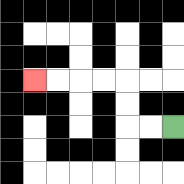{'start': '[7, 5]', 'end': '[1, 3]', 'path_directions': 'L,L,U,U,L,L,L,L', 'path_coordinates': '[[7, 5], [6, 5], [5, 5], [5, 4], [5, 3], [4, 3], [3, 3], [2, 3], [1, 3]]'}